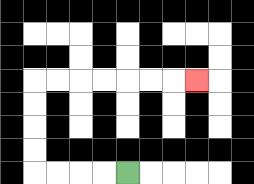{'start': '[5, 7]', 'end': '[8, 3]', 'path_directions': 'L,L,L,L,U,U,U,U,R,R,R,R,R,R,R', 'path_coordinates': '[[5, 7], [4, 7], [3, 7], [2, 7], [1, 7], [1, 6], [1, 5], [1, 4], [1, 3], [2, 3], [3, 3], [4, 3], [5, 3], [6, 3], [7, 3], [8, 3]]'}